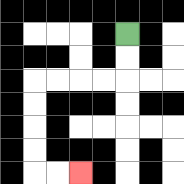{'start': '[5, 1]', 'end': '[3, 7]', 'path_directions': 'D,D,L,L,L,L,D,D,D,D,R,R', 'path_coordinates': '[[5, 1], [5, 2], [5, 3], [4, 3], [3, 3], [2, 3], [1, 3], [1, 4], [1, 5], [1, 6], [1, 7], [2, 7], [3, 7]]'}